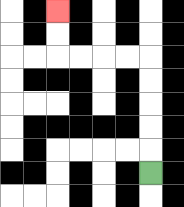{'start': '[6, 7]', 'end': '[2, 0]', 'path_directions': 'U,U,U,U,U,L,L,L,L,U,U', 'path_coordinates': '[[6, 7], [6, 6], [6, 5], [6, 4], [6, 3], [6, 2], [5, 2], [4, 2], [3, 2], [2, 2], [2, 1], [2, 0]]'}